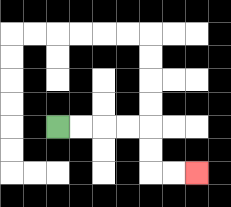{'start': '[2, 5]', 'end': '[8, 7]', 'path_directions': 'R,R,R,R,D,D,R,R', 'path_coordinates': '[[2, 5], [3, 5], [4, 5], [5, 5], [6, 5], [6, 6], [6, 7], [7, 7], [8, 7]]'}